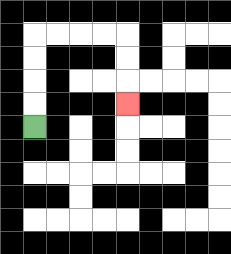{'start': '[1, 5]', 'end': '[5, 4]', 'path_directions': 'U,U,U,U,R,R,R,R,D,D,D', 'path_coordinates': '[[1, 5], [1, 4], [1, 3], [1, 2], [1, 1], [2, 1], [3, 1], [4, 1], [5, 1], [5, 2], [5, 3], [5, 4]]'}